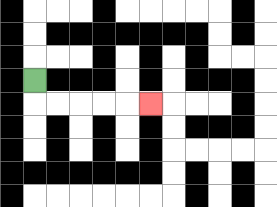{'start': '[1, 3]', 'end': '[6, 4]', 'path_directions': 'D,R,R,R,R,R', 'path_coordinates': '[[1, 3], [1, 4], [2, 4], [3, 4], [4, 4], [5, 4], [6, 4]]'}